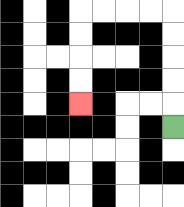{'start': '[7, 5]', 'end': '[3, 4]', 'path_directions': 'U,U,U,U,U,L,L,L,L,D,D,D,D', 'path_coordinates': '[[7, 5], [7, 4], [7, 3], [7, 2], [7, 1], [7, 0], [6, 0], [5, 0], [4, 0], [3, 0], [3, 1], [3, 2], [3, 3], [3, 4]]'}